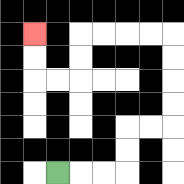{'start': '[2, 7]', 'end': '[1, 1]', 'path_directions': 'R,R,R,U,U,R,R,U,U,U,U,L,L,L,L,D,D,L,L,U,U', 'path_coordinates': '[[2, 7], [3, 7], [4, 7], [5, 7], [5, 6], [5, 5], [6, 5], [7, 5], [7, 4], [7, 3], [7, 2], [7, 1], [6, 1], [5, 1], [4, 1], [3, 1], [3, 2], [3, 3], [2, 3], [1, 3], [1, 2], [1, 1]]'}